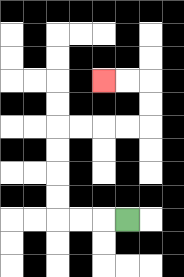{'start': '[5, 9]', 'end': '[4, 3]', 'path_directions': 'L,L,L,U,U,U,U,R,R,R,R,U,U,L,L', 'path_coordinates': '[[5, 9], [4, 9], [3, 9], [2, 9], [2, 8], [2, 7], [2, 6], [2, 5], [3, 5], [4, 5], [5, 5], [6, 5], [6, 4], [6, 3], [5, 3], [4, 3]]'}